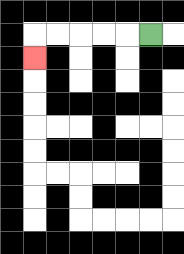{'start': '[6, 1]', 'end': '[1, 2]', 'path_directions': 'L,L,L,L,L,D', 'path_coordinates': '[[6, 1], [5, 1], [4, 1], [3, 1], [2, 1], [1, 1], [1, 2]]'}